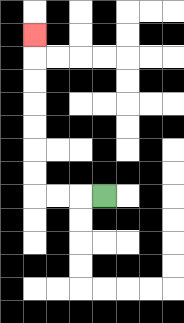{'start': '[4, 8]', 'end': '[1, 1]', 'path_directions': 'L,L,L,U,U,U,U,U,U,U', 'path_coordinates': '[[4, 8], [3, 8], [2, 8], [1, 8], [1, 7], [1, 6], [1, 5], [1, 4], [1, 3], [1, 2], [1, 1]]'}